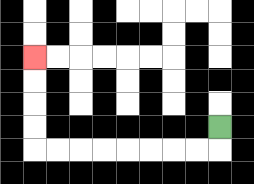{'start': '[9, 5]', 'end': '[1, 2]', 'path_directions': 'D,L,L,L,L,L,L,L,L,U,U,U,U', 'path_coordinates': '[[9, 5], [9, 6], [8, 6], [7, 6], [6, 6], [5, 6], [4, 6], [3, 6], [2, 6], [1, 6], [1, 5], [1, 4], [1, 3], [1, 2]]'}